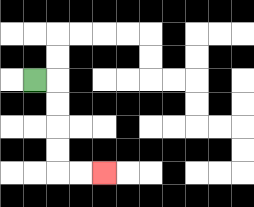{'start': '[1, 3]', 'end': '[4, 7]', 'path_directions': 'R,D,D,D,D,R,R', 'path_coordinates': '[[1, 3], [2, 3], [2, 4], [2, 5], [2, 6], [2, 7], [3, 7], [4, 7]]'}